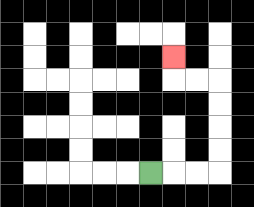{'start': '[6, 7]', 'end': '[7, 2]', 'path_directions': 'R,R,R,U,U,U,U,L,L,U', 'path_coordinates': '[[6, 7], [7, 7], [8, 7], [9, 7], [9, 6], [9, 5], [9, 4], [9, 3], [8, 3], [7, 3], [7, 2]]'}